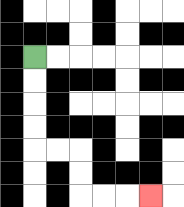{'start': '[1, 2]', 'end': '[6, 8]', 'path_directions': 'D,D,D,D,R,R,D,D,R,R,R', 'path_coordinates': '[[1, 2], [1, 3], [1, 4], [1, 5], [1, 6], [2, 6], [3, 6], [3, 7], [3, 8], [4, 8], [5, 8], [6, 8]]'}